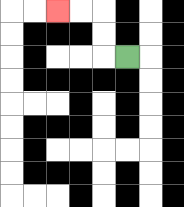{'start': '[5, 2]', 'end': '[2, 0]', 'path_directions': 'L,U,U,L,L', 'path_coordinates': '[[5, 2], [4, 2], [4, 1], [4, 0], [3, 0], [2, 0]]'}